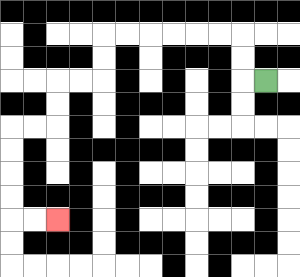{'start': '[11, 3]', 'end': '[2, 9]', 'path_directions': 'L,U,U,L,L,L,L,L,L,D,D,L,L,D,D,L,L,D,D,D,D,R,R', 'path_coordinates': '[[11, 3], [10, 3], [10, 2], [10, 1], [9, 1], [8, 1], [7, 1], [6, 1], [5, 1], [4, 1], [4, 2], [4, 3], [3, 3], [2, 3], [2, 4], [2, 5], [1, 5], [0, 5], [0, 6], [0, 7], [0, 8], [0, 9], [1, 9], [2, 9]]'}